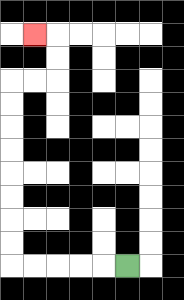{'start': '[5, 11]', 'end': '[1, 1]', 'path_directions': 'L,L,L,L,L,U,U,U,U,U,U,U,U,R,R,U,U,L', 'path_coordinates': '[[5, 11], [4, 11], [3, 11], [2, 11], [1, 11], [0, 11], [0, 10], [0, 9], [0, 8], [0, 7], [0, 6], [0, 5], [0, 4], [0, 3], [1, 3], [2, 3], [2, 2], [2, 1], [1, 1]]'}